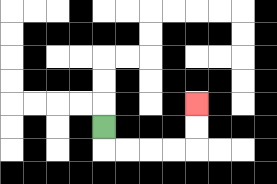{'start': '[4, 5]', 'end': '[8, 4]', 'path_directions': 'D,R,R,R,R,U,U', 'path_coordinates': '[[4, 5], [4, 6], [5, 6], [6, 6], [7, 6], [8, 6], [8, 5], [8, 4]]'}